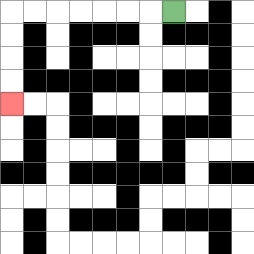{'start': '[7, 0]', 'end': '[0, 4]', 'path_directions': 'L,L,L,L,L,L,L,D,D,D,D', 'path_coordinates': '[[7, 0], [6, 0], [5, 0], [4, 0], [3, 0], [2, 0], [1, 0], [0, 0], [0, 1], [0, 2], [0, 3], [0, 4]]'}